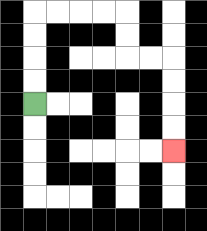{'start': '[1, 4]', 'end': '[7, 6]', 'path_directions': 'U,U,U,U,R,R,R,R,D,D,R,R,D,D,D,D', 'path_coordinates': '[[1, 4], [1, 3], [1, 2], [1, 1], [1, 0], [2, 0], [3, 0], [4, 0], [5, 0], [5, 1], [5, 2], [6, 2], [7, 2], [7, 3], [7, 4], [7, 5], [7, 6]]'}